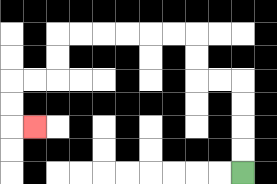{'start': '[10, 7]', 'end': '[1, 5]', 'path_directions': 'U,U,U,U,L,L,U,U,L,L,L,L,L,L,D,D,L,L,D,D,R', 'path_coordinates': '[[10, 7], [10, 6], [10, 5], [10, 4], [10, 3], [9, 3], [8, 3], [8, 2], [8, 1], [7, 1], [6, 1], [5, 1], [4, 1], [3, 1], [2, 1], [2, 2], [2, 3], [1, 3], [0, 3], [0, 4], [0, 5], [1, 5]]'}